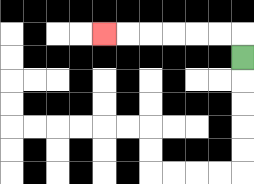{'start': '[10, 2]', 'end': '[4, 1]', 'path_directions': 'U,L,L,L,L,L,L', 'path_coordinates': '[[10, 2], [10, 1], [9, 1], [8, 1], [7, 1], [6, 1], [5, 1], [4, 1]]'}